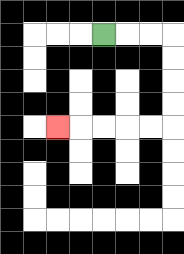{'start': '[4, 1]', 'end': '[2, 5]', 'path_directions': 'R,R,R,D,D,D,D,L,L,L,L,L', 'path_coordinates': '[[4, 1], [5, 1], [6, 1], [7, 1], [7, 2], [7, 3], [7, 4], [7, 5], [6, 5], [5, 5], [4, 5], [3, 5], [2, 5]]'}